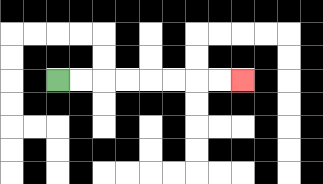{'start': '[2, 3]', 'end': '[10, 3]', 'path_directions': 'R,R,R,R,R,R,R,R', 'path_coordinates': '[[2, 3], [3, 3], [4, 3], [5, 3], [6, 3], [7, 3], [8, 3], [9, 3], [10, 3]]'}